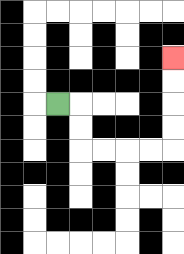{'start': '[2, 4]', 'end': '[7, 2]', 'path_directions': 'R,D,D,R,R,R,R,U,U,U,U', 'path_coordinates': '[[2, 4], [3, 4], [3, 5], [3, 6], [4, 6], [5, 6], [6, 6], [7, 6], [7, 5], [7, 4], [7, 3], [7, 2]]'}